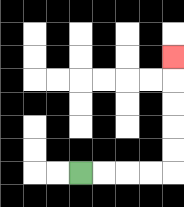{'start': '[3, 7]', 'end': '[7, 2]', 'path_directions': 'R,R,R,R,U,U,U,U,U', 'path_coordinates': '[[3, 7], [4, 7], [5, 7], [6, 7], [7, 7], [7, 6], [7, 5], [7, 4], [7, 3], [7, 2]]'}